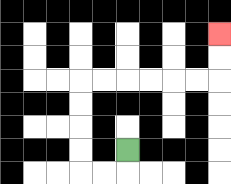{'start': '[5, 6]', 'end': '[9, 1]', 'path_directions': 'D,L,L,U,U,U,U,R,R,R,R,R,R,U,U', 'path_coordinates': '[[5, 6], [5, 7], [4, 7], [3, 7], [3, 6], [3, 5], [3, 4], [3, 3], [4, 3], [5, 3], [6, 3], [7, 3], [8, 3], [9, 3], [9, 2], [9, 1]]'}